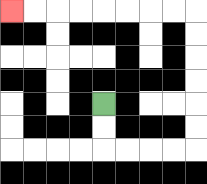{'start': '[4, 4]', 'end': '[0, 0]', 'path_directions': 'D,D,R,R,R,R,U,U,U,U,U,U,L,L,L,L,L,L,L,L', 'path_coordinates': '[[4, 4], [4, 5], [4, 6], [5, 6], [6, 6], [7, 6], [8, 6], [8, 5], [8, 4], [8, 3], [8, 2], [8, 1], [8, 0], [7, 0], [6, 0], [5, 0], [4, 0], [3, 0], [2, 0], [1, 0], [0, 0]]'}